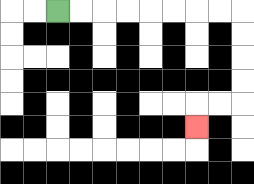{'start': '[2, 0]', 'end': '[8, 5]', 'path_directions': 'R,R,R,R,R,R,R,R,D,D,D,D,L,L,D', 'path_coordinates': '[[2, 0], [3, 0], [4, 0], [5, 0], [6, 0], [7, 0], [8, 0], [9, 0], [10, 0], [10, 1], [10, 2], [10, 3], [10, 4], [9, 4], [8, 4], [8, 5]]'}